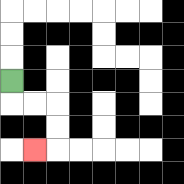{'start': '[0, 3]', 'end': '[1, 6]', 'path_directions': 'D,R,R,D,D,L', 'path_coordinates': '[[0, 3], [0, 4], [1, 4], [2, 4], [2, 5], [2, 6], [1, 6]]'}